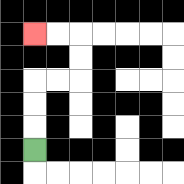{'start': '[1, 6]', 'end': '[1, 1]', 'path_directions': 'U,U,U,R,R,U,U,L,L', 'path_coordinates': '[[1, 6], [1, 5], [1, 4], [1, 3], [2, 3], [3, 3], [3, 2], [3, 1], [2, 1], [1, 1]]'}